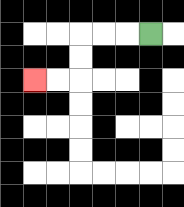{'start': '[6, 1]', 'end': '[1, 3]', 'path_directions': 'L,L,L,D,D,L,L', 'path_coordinates': '[[6, 1], [5, 1], [4, 1], [3, 1], [3, 2], [3, 3], [2, 3], [1, 3]]'}